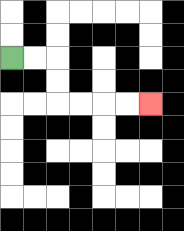{'start': '[0, 2]', 'end': '[6, 4]', 'path_directions': 'R,R,D,D,R,R,R,R', 'path_coordinates': '[[0, 2], [1, 2], [2, 2], [2, 3], [2, 4], [3, 4], [4, 4], [5, 4], [6, 4]]'}